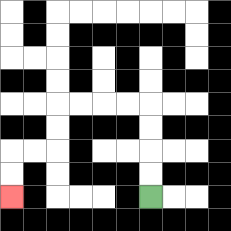{'start': '[6, 8]', 'end': '[0, 8]', 'path_directions': 'U,U,U,U,L,L,L,L,D,D,L,L,D,D', 'path_coordinates': '[[6, 8], [6, 7], [6, 6], [6, 5], [6, 4], [5, 4], [4, 4], [3, 4], [2, 4], [2, 5], [2, 6], [1, 6], [0, 6], [0, 7], [0, 8]]'}